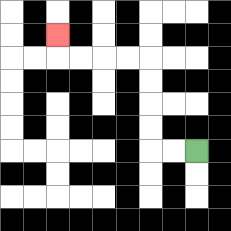{'start': '[8, 6]', 'end': '[2, 1]', 'path_directions': 'L,L,U,U,U,U,L,L,L,L,U', 'path_coordinates': '[[8, 6], [7, 6], [6, 6], [6, 5], [6, 4], [6, 3], [6, 2], [5, 2], [4, 2], [3, 2], [2, 2], [2, 1]]'}